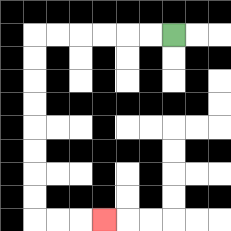{'start': '[7, 1]', 'end': '[4, 9]', 'path_directions': 'L,L,L,L,L,L,D,D,D,D,D,D,D,D,R,R,R', 'path_coordinates': '[[7, 1], [6, 1], [5, 1], [4, 1], [3, 1], [2, 1], [1, 1], [1, 2], [1, 3], [1, 4], [1, 5], [1, 6], [1, 7], [1, 8], [1, 9], [2, 9], [3, 9], [4, 9]]'}